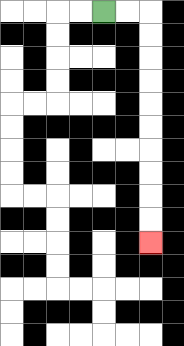{'start': '[4, 0]', 'end': '[6, 10]', 'path_directions': 'R,R,D,D,D,D,D,D,D,D,D,D', 'path_coordinates': '[[4, 0], [5, 0], [6, 0], [6, 1], [6, 2], [6, 3], [6, 4], [6, 5], [6, 6], [6, 7], [6, 8], [6, 9], [6, 10]]'}